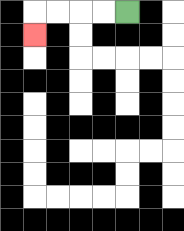{'start': '[5, 0]', 'end': '[1, 1]', 'path_directions': 'L,L,L,L,D', 'path_coordinates': '[[5, 0], [4, 0], [3, 0], [2, 0], [1, 0], [1, 1]]'}